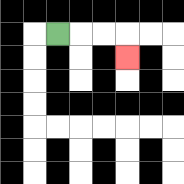{'start': '[2, 1]', 'end': '[5, 2]', 'path_directions': 'R,R,R,D', 'path_coordinates': '[[2, 1], [3, 1], [4, 1], [5, 1], [5, 2]]'}